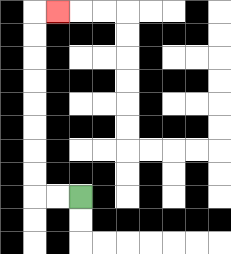{'start': '[3, 8]', 'end': '[2, 0]', 'path_directions': 'L,L,U,U,U,U,U,U,U,U,R', 'path_coordinates': '[[3, 8], [2, 8], [1, 8], [1, 7], [1, 6], [1, 5], [1, 4], [1, 3], [1, 2], [1, 1], [1, 0], [2, 0]]'}